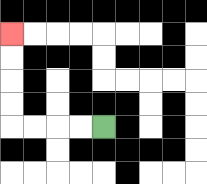{'start': '[4, 5]', 'end': '[0, 1]', 'path_directions': 'L,L,L,L,U,U,U,U', 'path_coordinates': '[[4, 5], [3, 5], [2, 5], [1, 5], [0, 5], [0, 4], [0, 3], [0, 2], [0, 1]]'}